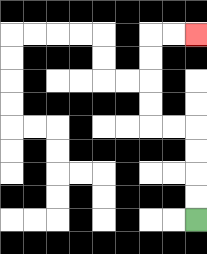{'start': '[8, 9]', 'end': '[8, 1]', 'path_directions': 'U,U,U,U,L,L,U,U,U,U,R,R', 'path_coordinates': '[[8, 9], [8, 8], [8, 7], [8, 6], [8, 5], [7, 5], [6, 5], [6, 4], [6, 3], [6, 2], [6, 1], [7, 1], [8, 1]]'}